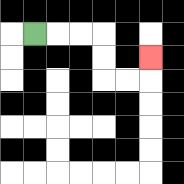{'start': '[1, 1]', 'end': '[6, 2]', 'path_directions': 'R,R,R,D,D,R,R,U', 'path_coordinates': '[[1, 1], [2, 1], [3, 1], [4, 1], [4, 2], [4, 3], [5, 3], [6, 3], [6, 2]]'}